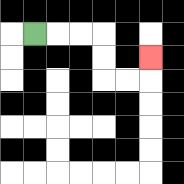{'start': '[1, 1]', 'end': '[6, 2]', 'path_directions': 'R,R,R,D,D,R,R,U', 'path_coordinates': '[[1, 1], [2, 1], [3, 1], [4, 1], [4, 2], [4, 3], [5, 3], [6, 3], [6, 2]]'}